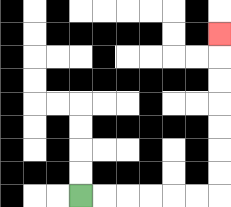{'start': '[3, 8]', 'end': '[9, 1]', 'path_directions': 'R,R,R,R,R,R,U,U,U,U,U,U,U', 'path_coordinates': '[[3, 8], [4, 8], [5, 8], [6, 8], [7, 8], [8, 8], [9, 8], [9, 7], [9, 6], [9, 5], [9, 4], [9, 3], [9, 2], [9, 1]]'}